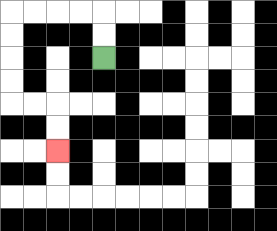{'start': '[4, 2]', 'end': '[2, 6]', 'path_directions': 'U,U,L,L,L,L,D,D,D,D,R,R,D,D', 'path_coordinates': '[[4, 2], [4, 1], [4, 0], [3, 0], [2, 0], [1, 0], [0, 0], [0, 1], [0, 2], [0, 3], [0, 4], [1, 4], [2, 4], [2, 5], [2, 6]]'}